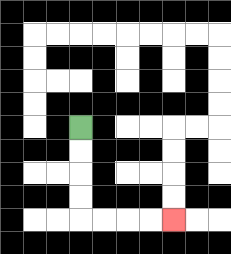{'start': '[3, 5]', 'end': '[7, 9]', 'path_directions': 'D,D,D,D,R,R,R,R', 'path_coordinates': '[[3, 5], [3, 6], [3, 7], [3, 8], [3, 9], [4, 9], [5, 9], [6, 9], [7, 9]]'}